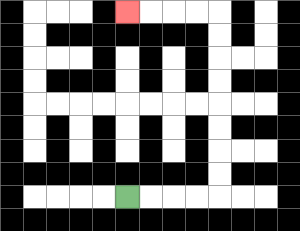{'start': '[5, 8]', 'end': '[5, 0]', 'path_directions': 'R,R,R,R,U,U,U,U,U,U,U,U,L,L,L,L', 'path_coordinates': '[[5, 8], [6, 8], [7, 8], [8, 8], [9, 8], [9, 7], [9, 6], [9, 5], [9, 4], [9, 3], [9, 2], [9, 1], [9, 0], [8, 0], [7, 0], [6, 0], [5, 0]]'}